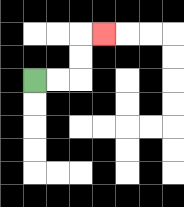{'start': '[1, 3]', 'end': '[4, 1]', 'path_directions': 'R,R,U,U,R', 'path_coordinates': '[[1, 3], [2, 3], [3, 3], [3, 2], [3, 1], [4, 1]]'}